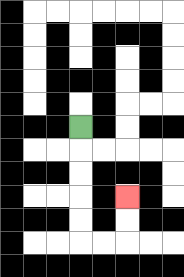{'start': '[3, 5]', 'end': '[5, 8]', 'path_directions': 'D,D,D,D,D,R,R,U,U', 'path_coordinates': '[[3, 5], [3, 6], [3, 7], [3, 8], [3, 9], [3, 10], [4, 10], [5, 10], [5, 9], [5, 8]]'}